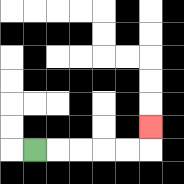{'start': '[1, 6]', 'end': '[6, 5]', 'path_directions': 'R,R,R,R,R,U', 'path_coordinates': '[[1, 6], [2, 6], [3, 6], [4, 6], [5, 6], [6, 6], [6, 5]]'}